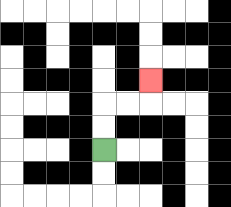{'start': '[4, 6]', 'end': '[6, 3]', 'path_directions': 'U,U,R,R,U', 'path_coordinates': '[[4, 6], [4, 5], [4, 4], [5, 4], [6, 4], [6, 3]]'}